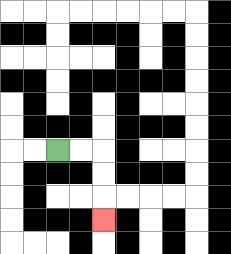{'start': '[2, 6]', 'end': '[4, 9]', 'path_directions': 'R,R,D,D,D', 'path_coordinates': '[[2, 6], [3, 6], [4, 6], [4, 7], [4, 8], [4, 9]]'}